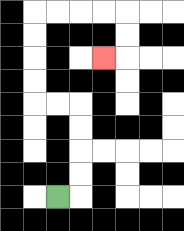{'start': '[2, 8]', 'end': '[4, 2]', 'path_directions': 'R,U,U,U,U,L,L,U,U,U,U,R,R,R,R,D,D,L', 'path_coordinates': '[[2, 8], [3, 8], [3, 7], [3, 6], [3, 5], [3, 4], [2, 4], [1, 4], [1, 3], [1, 2], [1, 1], [1, 0], [2, 0], [3, 0], [4, 0], [5, 0], [5, 1], [5, 2], [4, 2]]'}